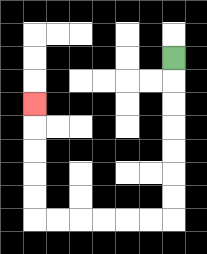{'start': '[7, 2]', 'end': '[1, 4]', 'path_directions': 'D,D,D,D,D,D,D,L,L,L,L,L,L,U,U,U,U,U', 'path_coordinates': '[[7, 2], [7, 3], [7, 4], [7, 5], [7, 6], [7, 7], [7, 8], [7, 9], [6, 9], [5, 9], [4, 9], [3, 9], [2, 9], [1, 9], [1, 8], [1, 7], [1, 6], [1, 5], [1, 4]]'}